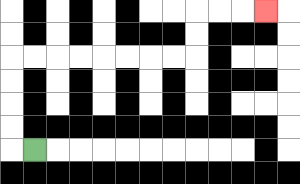{'start': '[1, 6]', 'end': '[11, 0]', 'path_directions': 'L,U,U,U,U,R,R,R,R,R,R,R,R,U,U,R,R,R', 'path_coordinates': '[[1, 6], [0, 6], [0, 5], [0, 4], [0, 3], [0, 2], [1, 2], [2, 2], [3, 2], [4, 2], [5, 2], [6, 2], [7, 2], [8, 2], [8, 1], [8, 0], [9, 0], [10, 0], [11, 0]]'}